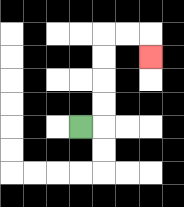{'start': '[3, 5]', 'end': '[6, 2]', 'path_directions': 'R,U,U,U,U,R,R,D', 'path_coordinates': '[[3, 5], [4, 5], [4, 4], [4, 3], [4, 2], [4, 1], [5, 1], [6, 1], [6, 2]]'}